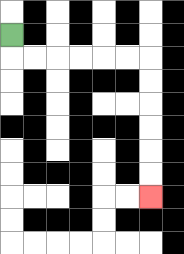{'start': '[0, 1]', 'end': '[6, 8]', 'path_directions': 'D,R,R,R,R,R,R,D,D,D,D,D,D', 'path_coordinates': '[[0, 1], [0, 2], [1, 2], [2, 2], [3, 2], [4, 2], [5, 2], [6, 2], [6, 3], [6, 4], [6, 5], [6, 6], [6, 7], [6, 8]]'}